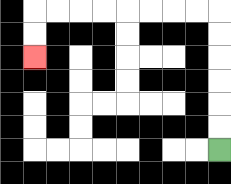{'start': '[9, 6]', 'end': '[1, 2]', 'path_directions': 'U,U,U,U,U,U,L,L,L,L,L,L,L,L,D,D', 'path_coordinates': '[[9, 6], [9, 5], [9, 4], [9, 3], [9, 2], [9, 1], [9, 0], [8, 0], [7, 0], [6, 0], [5, 0], [4, 0], [3, 0], [2, 0], [1, 0], [1, 1], [1, 2]]'}